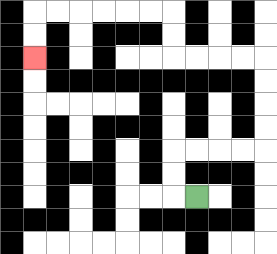{'start': '[8, 8]', 'end': '[1, 2]', 'path_directions': 'L,U,U,R,R,R,R,U,U,U,U,L,L,L,L,U,U,L,L,L,L,L,L,D,D', 'path_coordinates': '[[8, 8], [7, 8], [7, 7], [7, 6], [8, 6], [9, 6], [10, 6], [11, 6], [11, 5], [11, 4], [11, 3], [11, 2], [10, 2], [9, 2], [8, 2], [7, 2], [7, 1], [7, 0], [6, 0], [5, 0], [4, 0], [3, 0], [2, 0], [1, 0], [1, 1], [1, 2]]'}